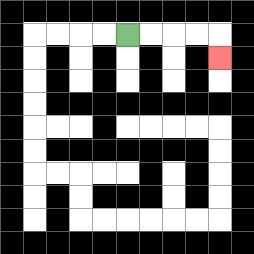{'start': '[5, 1]', 'end': '[9, 2]', 'path_directions': 'R,R,R,R,D', 'path_coordinates': '[[5, 1], [6, 1], [7, 1], [8, 1], [9, 1], [9, 2]]'}